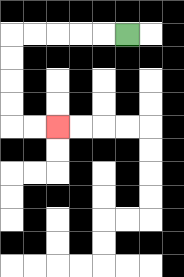{'start': '[5, 1]', 'end': '[2, 5]', 'path_directions': 'L,L,L,L,L,D,D,D,D,R,R', 'path_coordinates': '[[5, 1], [4, 1], [3, 1], [2, 1], [1, 1], [0, 1], [0, 2], [0, 3], [0, 4], [0, 5], [1, 5], [2, 5]]'}